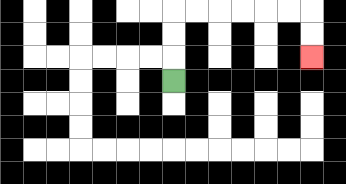{'start': '[7, 3]', 'end': '[13, 2]', 'path_directions': 'U,U,U,R,R,R,R,R,R,D,D', 'path_coordinates': '[[7, 3], [7, 2], [7, 1], [7, 0], [8, 0], [9, 0], [10, 0], [11, 0], [12, 0], [13, 0], [13, 1], [13, 2]]'}